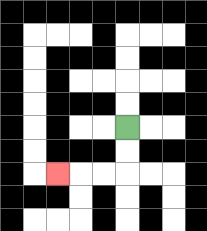{'start': '[5, 5]', 'end': '[2, 7]', 'path_directions': 'D,D,L,L,L', 'path_coordinates': '[[5, 5], [5, 6], [5, 7], [4, 7], [3, 7], [2, 7]]'}